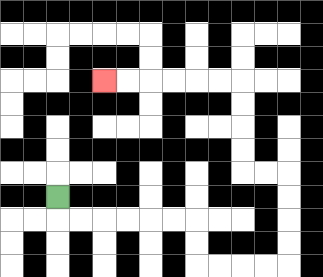{'start': '[2, 8]', 'end': '[4, 3]', 'path_directions': 'D,R,R,R,R,R,R,D,D,R,R,R,R,U,U,U,U,L,L,U,U,U,U,L,L,L,L,L,L', 'path_coordinates': '[[2, 8], [2, 9], [3, 9], [4, 9], [5, 9], [6, 9], [7, 9], [8, 9], [8, 10], [8, 11], [9, 11], [10, 11], [11, 11], [12, 11], [12, 10], [12, 9], [12, 8], [12, 7], [11, 7], [10, 7], [10, 6], [10, 5], [10, 4], [10, 3], [9, 3], [8, 3], [7, 3], [6, 3], [5, 3], [4, 3]]'}